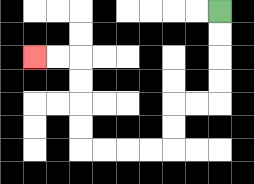{'start': '[9, 0]', 'end': '[1, 2]', 'path_directions': 'D,D,D,D,L,L,D,D,L,L,L,L,U,U,U,U,L,L', 'path_coordinates': '[[9, 0], [9, 1], [9, 2], [9, 3], [9, 4], [8, 4], [7, 4], [7, 5], [7, 6], [6, 6], [5, 6], [4, 6], [3, 6], [3, 5], [3, 4], [3, 3], [3, 2], [2, 2], [1, 2]]'}